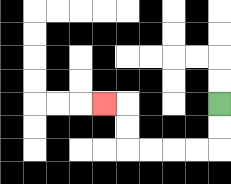{'start': '[9, 4]', 'end': '[4, 4]', 'path_directions': 'D,D,L,L,L,L,U,U,L', 'path_coordinates': '[[9, 4], [9, 5], [9, 6], [8, 6], [7, 6], [6, 6], [5, 6], [5, 5], [5, 4], [4, 4]]'}